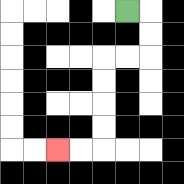{'start': '[5, 0]', 'end': '[2, 6]', 'path_directions': 'R,D,D,L,L,D,D,D,D,L,L', 'path_coordinates': '[[5, 0], [6, 0], [6, 1], [6, 2], [5, 2], [4, 2], [4, 3], [4, 4], [4, 5], [4, 6], [3, 6], [2, 6]]'}